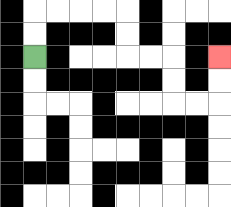{'start': '[1, 2]', 'end': '[9, 2]', 'path_directions': 'U,U,R,R,R,R,D,D,R,R,D,D,R,R,U,U', 'path_coordinates': '[[1, 2], [1, 1], [1, 0], [2, 0], [3, 0], [4, 0], [5, 0], [5, 1], [5, 2], [6, 2], [7, 2], [7, 3], [7, 4], [8, 4], [9, 4], [9, 3], [9, 2]]'}